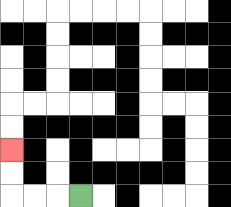{'start': '[3, 8]', 'end': '[0, 6]', 'path_directions': 'L,L,L,U,U', 'path_coordinates': '[[3, 8], [2, 8], [1, 8], [0, 8], [0, 7], [0, 6]]'}